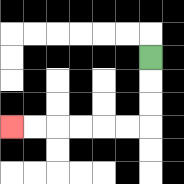{'start': '[6, 2]', 'end': '[0, 5]', 'path_directions': 'D,D,D,L,L,L,L,L,L', 'path_coordinates': '[[6, 2], [6, 3], [6, 4], [6, 5], [5, 5], [4, 5], [3, 5], [2, 5], [1, 5], [0, 5]]'}